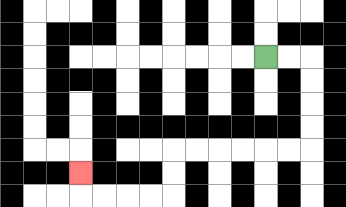{'start': '[11, 2]', 'end': '[3, 7]', 'path_directions': 'R,R,D,D,D,D,L,L,L,L,L,L,D,D,L,L,L,L,U', 'path_coordinates': '[[11, 2], [12, 2], [13, 2], [13, 3], [13, 4], [13, 5], [13, 6], [12, 6], [11, 6], [10, 6], [9, 6], [8, 6], [7, 6], [7, 7], [7, 8], [6, 8], [5, 8], [4, 8], [3, 8], [3, 7]]'}